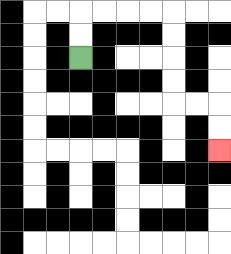{'start': '[3, 2]', 'end': '[9, 6]', 'path_directions': 'U,U,R,R,R,R,D,D,D,D,R,R,D,D', 'path_coordinates': '[[3, 2], [3, 1], [3, 0], [4, 0], [5, 0], [6, 0], [7, 0], [7, 1], [7, 2], [7, 3], [7, 4], [8, 4], [9, 4], [9, 5], [9, 6]]'}